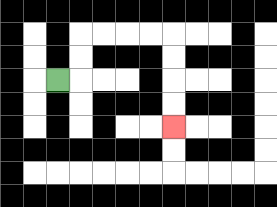{'start': '[2, 3]', 'end': '[7, 5]', 'path_directions': 'R,U,U,R,R,R,R,D,D,D,D', 'path_coordinates': '[[2, 3], [3, 3], [3, 2], [3, 1], [4, 1], [5, 1], [6, 1], [7, 1], [7, 2], [7, 3], [7, 4], [7, 5]]'}